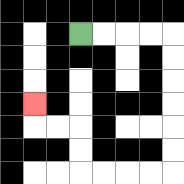{'start': '[3, 1]', 'end': '[1, 4]', 'path_directions': 'R,R,R,R,D,D,D,D,D,D,L,L,L,L,U,U,L,L,U', 'path_coordinates': '[[3, 1], [4, 1], [5, 1], [6, 1], [7, 1], [7, 2], [7, 3], [7, 4], [7, 5], [7, 6], [7, 7], [6, 7], [5, 7], [4, 7], [3, 7], [3, 6], [3, 5], [2, 5], [1, 5], [1, 4]]'}